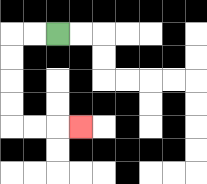{'start': '[2, 1]', 'end': '[3, 5]', 'path_directions': 'L,L,D,D,D,D,R,R,R', 'path_coordinates': '[[2, 1], [1, 1], [0, 1], [0, 2], [0, 3], [0, 4], [0, 5], [1, 5], [2, 5], [3, 5]]'}